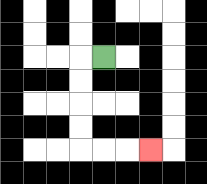{'start': '[4, 2]', 'end': '[6, 6]', 'path_directions': 'L,D,D,D,D,R,R,R', 'path_coordinates': '[[4, 2], [3, 2], [3, 3], [3, 4], [3, 5], [3, 6], [4, 6], [5, 6], [6, 6]]'}